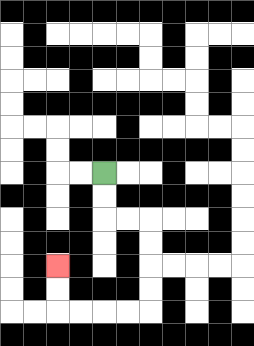{'start': '[4, 7]', 'end': '[2, 11]', 'path_directions': 'D,D,R,R,D,D,D,D,L,L,L,L,U,U', 'path_coordinates': '[[4, 7], [4, 8], [4, 9], [5, 9], [6, 9], [6, 10], [6, 11], [6, 12], [6, 13], [5, 13], [4, 13], [3, 13], [2, 13], [2, 12], [2, 11]]'}